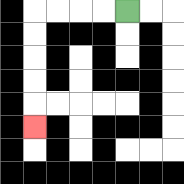{'start': '[5, 0]', 'end': '[1, 5]', 'path_directions': 'L,L,L,L,D,D,D,D,D', 'path_coordinates': '[[5, 0], [4, 0], [3, 0], [2, 0], [1, 0], [1, 1], [1, 2], [1, 3], [1, 4], [1, 5]]'}